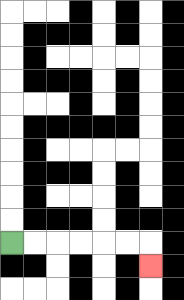{'start': '[0, 10]', 'end': '[6, 11]', 'path_directions': 'R,R,R,R,R,R,D', 'path_coordinates': '[[0, 10], [1, 10], [2, 10], [3, 10], [4, 10], [5, 10], [6, 10], [6, 11]]'}